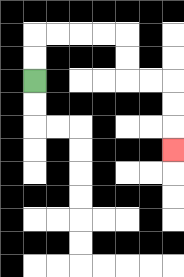{'start': '[1, 3]', 'end': '[7, 6]', 'path_directions': 'U,U,R,R,R,R,D,D,R,R,D,D,D', 'path_coordinates': '[[1, 3], [1, 2], [1, 1], [2, 1], [3, 1], [4, 1], [5, 1], [5, 2], [5, 3], [6, 3], [7, 3], [7, 4], [7, 5], [7, 6]]'}